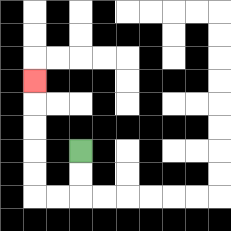{'start': '[3, 6]', 'end': '[1, 3]', 'path_directions': 'D,D,L,L,U,U,U,U,U', 'path_coordinates': '[[3, 6], [3, 7], [3, 8], [2, 8], [1, 8], [1, 7], [1, 6], [1, 5], [1, 4], [1, 3]]'}